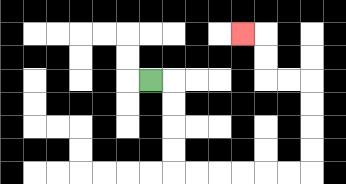{'start': '[6, 3]', 'end': '[10, 1]', 'path_directions': 'R,D,D,D,D,R,R,R,R,R,R,U,U,U,U,L,L,U,U,L', 'path_coordinates': '[[6, 3], [7, 3], [7, 4], [7, 5], [7, 6], [7, 7], [8, 7], [9, 7], [10, 7], [11, 7], [12, 7], [13, 7], [13, 6], [13, 5], [13, 4], [13, 3], [12, 3], [11, 3], [11, 2], [11, 1], [10, 1]]'}